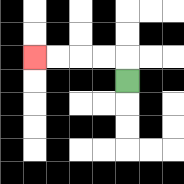{'start': '[5, 3]', 'end': '[1, 2]', 'path_directions': 'U,L,L,L,L', 'path_coordinates': '[[5, 3], [5, 2], [4, 2], [3, 2], [2, 2], [1, 2]]'}